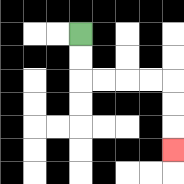{'start': '[3, 1]', 'end': '[7, 6]', 'path_directions': 'D,D,R,R,R,R,D,D,D', 'path_coordinates': '[[3, 1], [3, 2], [3, 3], [4, 3], [5, 3], [6, 3], [7, 3], [7, 4], [7, 5], [7, 6]]'}